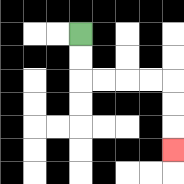{'start': '[3, 1]', 'end': '[7, 6]', 'path_directions': 'D,D,R,R,R,R,D,D,D', 'path_coordinates': '[[3, 1], [3, 2], [3, 3], [4, 3], [5, 3], [6, 3], [7, 3], [7, 4], [7, 5], [7, 6]]'}